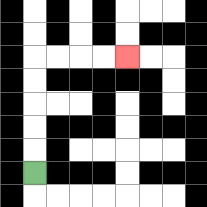{'start': '[1, 7]', 'end': '[5, 2]', 'path_directions': 'U,U,U,U,U,R,R,R,R', 'path_coordinates': '[[1, 7], [1, 6], [1, 5], [1, 4], [1, 3], [1, 2], [2, 2], [3, 2], [4, 2], [5, 2]]'}